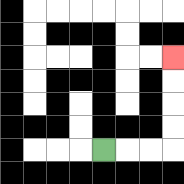{'start': '[4, 6]', 'end': '[7, 2]', 'path_directions': 'R,R,R,U,U,U,U', 'path_coordinates': '[[4, 6], [5, 6], [6, 6], [7, 6], [7, 5], [7, 4], [7, 3], [7, 2]]'}